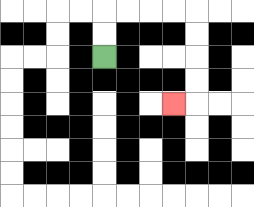{'start': '[4, 2]', 'end': '[7, 4]', 'path_directions': 'U,U,R,R,R,R,D,D,D,D,L', 'path_coordinates': '[[4, 2], [4, 1], [4, 0], [5, 0], [6, 0], [7, 0], [8, 0], [8, 1], [8, 2], [8, 3], [8, 4], [7, 4]]'}